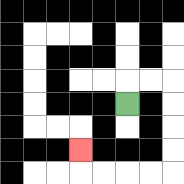{'start': '[5, 4]', 'end': '[3, 6]', 'path_directions': 'U,R,R,D,D,D,D,L,L,L,L,U', 'path_coordinates': '[[5, 4], [5, 3], [6, 3], [7, 3], [7, 4], [7, 5], [7, 6], [7, 7], [6, 7], [5, 7], [4, 7], [3, 7], [3, 6]]'}